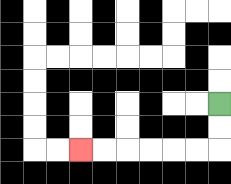{'start': '[9, 4]', 'end': '[3, 6]', 'path_directions': 'D,D,L,L,L,L,L,L', 'path_coordinates': '[[9, 4], [9, 5], [9, 6], [8, 6], [7, 6], [6, 6], [5, 6], [4, 6], [3, 6]]'}